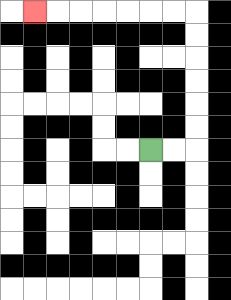{'start': '[6, 6]', 'end': '[1, 0]', 'path_directions': 'R,R,U,U,U,U,U,U,L,L,L,L,L,L,L', 'path_coordinates': '[[6, 6], [7, 6], [8, 6], [8, 5], [8, 4], [8, 3], [8, 2], [8, 1], [8, 0], [7, 0], [6, 0], [5, 0], [4, 0], [3, 0], [2, 0], [1, 0]]'}